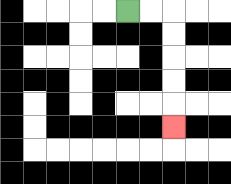{'start': '[5, 0]', 'end': '[7, 5]', 'path_directions': 'R,R,D,D,D,D,D', 'path_coordinates': '[[5, 0], [6, 0], [7, 0], [7, 1], [7, 2], [7, 3], [7, 4], [7, 5]]'}